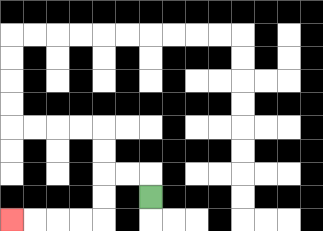{'start': '[6, 8]', 'end': '[0, 9]', 'path_directions': 'U,L,L,D,D,L,L,L,L', 'path_coordinates': '[[6, 8], [6, 7], [5, 7], [4, 7], [4, 8], [4, 9], [3, 9], [2, 9], [1, 9], [0, 9]]'}